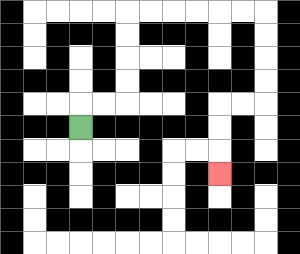{'start': '[3, 5]', 'end': '[9, 7]', 'path_directions': 'U,R,R,U,U,U,U,R,R,R,R,R,R,D,D,D,D,L,L,D,D,D', 'path_coordinates': '[[3, 5], [3, 4], [4, 4], [5, 4], [5, 3], [5, 2], [5, 1], [5, 0], [6, 0], [7, 0], [8, 0], [9, 0], [10, 0], [11, 0], [11, 1], [11, 2], [11, 3], [11, 4], [10, 4], [9, 4], [9, 5], [9, 6], [9, 7]]'}